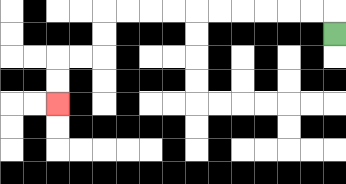{'start': '[14, 1]', 'end': '[2, 4]', 'path_directions': 'U,L,L,L,L,L,L,L,L,L,L,D,D,L,L,D,D', 'path_coordinates': '[[14, 1], [14, 0], [13, 0], [12, 0], [11, 0], [10, 0], [9, 0], [8, 0], [7, 0], [6, 0], [5, 0], [4, 0], [4, 1], [4, 2], [3, 2], [2, 2], [2, 3], [2, 4]]'}